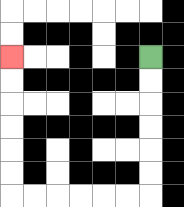{'start': '[6, 2]', 'end': '[0, 2]', 'path_directions': 'D,D,D,D,D,D,L,L,L,L,L,L,U,U,U,U,U,U', 'path_coordinates': '[[6, 2], [6, 3], [6, 4], [6, 5], [6, 6], [6, 7], [6, 8], [5, 8], [4, 8], [3, 8], [2, 8], [1, 8], [0, 8], [0, 7], [0, 6], [0, 5], [0, 4], [0, 3], [0, 2]]'}